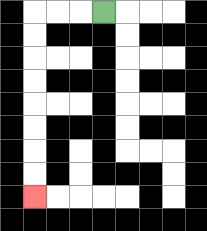{'start': '[4, 0]', 'end': '[1, 8]', 'path_directions': 'L,L,L,D,D,D,D,D,D,D,D', 'path_coordinates': '[[4, 0], [3, 0], [2, 0], [1, 0], [1, 1], [1, 2], [1, 3], [1, 4], [1, 5], [1, 6], [1, 7], [1, 8]]'}